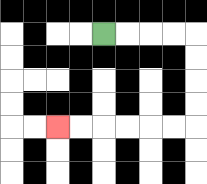{'start': '[4, 1]', 'end': '[2, 5]', 'path_directions': 'R,R,R,R,D,D,D,D,L,L,L,L,L,L', 'path_coordinates': '[[4, 1], [5, 1], [6, 1], [7, 1], [8, 1], [8, 2], [8, 3], [8, 4], [8, 5], [7, 5], [6, 5], [5, 5], [4, 5], [3, 5], [2, 5]]'}